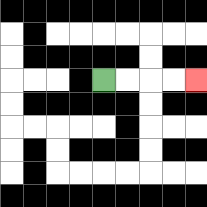{'start': '[4, 3]', 'end': '[8, 3]', 'path_directions': 'R,R,R,R', 'path_coordinates': '[[4, 3], [5, 3], [6, 3], [7, 3], [8, 3]]'}